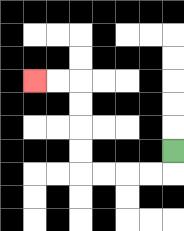{'start': '[7, 6]', 'end': '[1, 3]', 'path_directions': 'D,L,L,L,L,U,U,U,U,L,L', 'path_coordinates': '[[7, 6], [7, 7], [6, 7], [5, 7], [4, 7], [3, 7], [3, 6], [3, 5], [3, 4], [3, 3], [2, 3], [1, 3]]'}